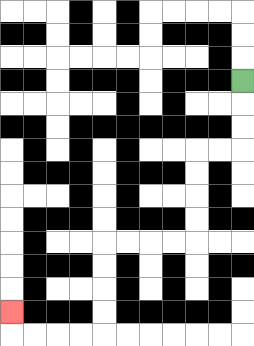{'start': '[10, 3]', 'end': '[0, 13]', 'path_directions': 'D,D,D,L,L,D,D,D,D,L,L,L,L,D,D,D,D,L,L,L,L,U', 'path_coordinates': '[[10, 3], [10, 4], [10, 5], [10, 6], [9, 6], [8, 6], [8, 7], [8, 8], [8, 9], [8, 10], [7, 10], [6, 10], [5, 10], [4, 10], [4, 11], [4, 12], [4, 13], [4, 14], [3, 14], [2, 14], [1, 14], [0, 14], [0, 13]]'}